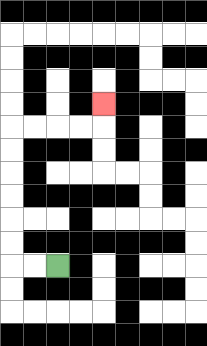{'start': '[2, 11]', 'end': '[4, 4]', 'path_directions': 'L,L,U,U,U,U,U,U,R,R,R,R,U', 'path_coordinates': '[[2, 11], [1, 11], [0, 11], [0, 10], [0, 9], [0, 8], [0, 7], [0, 6], [0, 5], [1, 5], [2, 5], [3, 5], [4, 5], [4, 4]]'}